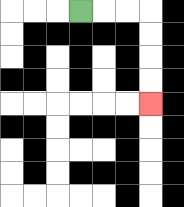{'start': '[3, 0]', 'end': '[6, 4]', 'path_directions': 'R,R,R,D,D,D,D', 'path_coordinates': '[[3, 0], [4, 0], [5, 0], [6, 0], [6, 1], [6, 2], [6, 3], [6, 4]]'}